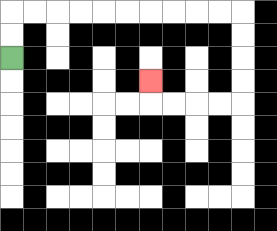{'start': '[0, 2]', 'end': '[6, 3]', 'path_directions': 'U,U,R,R,R,R,R,R,R,R,R,R,D,D,D,D,L,L,L,L,U', 'path_coordinates': '[[0, 2], [0, 1], [0, 0], [1, 0], [2, 0], [3, 0], [4, 0], [5, 0], [6, 0], [7, 0], [8, 0], [9, 0], [10, 0], [10, 1], [10, 2], [10, 3], [10, 4], [9, 4], [8, 4], [7, 4], [6, 4], [6, 3]]'}